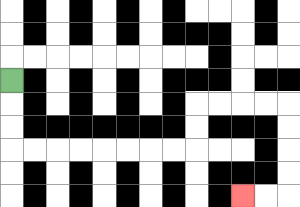{'start': '[0, 3]', 'end': '[10, 8]', 'path_directions': 'D,D,D,R,R,R,R,R,R,R,R,U,U,R,R,R,R,D,D,D,D,L,L', 'path_coordinates': '[[0, 3], [0, 4], [0, 5], [0, 6], [1, 6], [2, 6], [3, 6], [4, 6], [5, 6], [6, 6], [7, 6], [8, 6], [8, 5], [8, 4], [9, 4], [10, 4], [11, 4], [12, 4], [12, 5], [12, 6], [12, 7], [12, 8], [11, 8], [10, 8]]'}